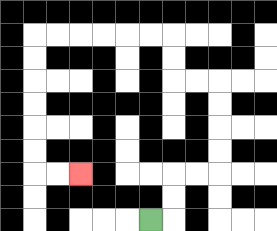{'start': '[6, 9]', 'end': '[3, 7]', 'path_directions': 'R,U,U,R,R,U,U,U,U,L,L,U,U,L,L,L,L,L,L,D,D,D,D,D,D,R,R', 'path_coordinates': '[[6, 9], [7, 9], [7, 8], [7, 7], [8, 7], [9, 7], [9, 6], [9, 5], [9, 4], [9, 3], [8, 3], [7, 3], [7, 2], [7, 1], [6, 1], [5, 1], [4, 1], [3, 1], [2, 1], [1, 1], [1, 2], [1, 3], [1, 4], [1, 5], [1, 6], [1, 7], [2, 7], [3, 7]]'}